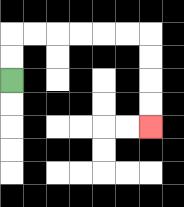{'start': '[0, 3]', 'end': '[6, 5]', 'path_directions': 'U,U,R,R,R,R,R,R,D,D,D,D', 'path_coordinates': '[[0, 3], [0, 2], [0, 1], [1, 1], [2, 1], [3, 1], [4, 1], [5, 1], [6, 1], [6, 2], [6, 3], [6, 4], [6, 5]]'}